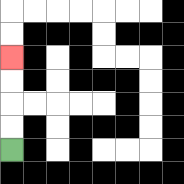{'start': '[0, 6]', 'end': '[0, 2]', 'path_directions': 'U,U,U,U', 'path_coordinates': '[[0, 6], [0, 5], [0, 4], [0, 3], [0, 2]]'}